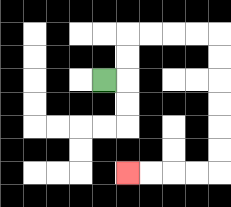{'start': '[4, 3]', 'end': '[5, 7]', 'path_directions': 'R,U,U,R,R,R,R,D,D,D,D,D,D,L,L,L,L', 'path_coordinates': '[[4, 3], [5, 3], [5, 2], [5, 1], [6, 1], [7, 1], [8, 1], [9, 1], [9, 2], [9, 3], [9, 4], [9, 5], [9, 6], [9, 7], [8, 7], [7, 7], [6, 7], [5, 7]]'}